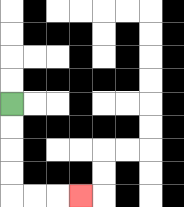{'start': '[0, 4]', 'end': '[3, 8]', 'path_directions': 'D,D,D,D,R,R,R', 'path_coordinates': '[[0, 4], [0, 5], [0, 6], [0, 7], [0, 8], [1, 8], [2, 8], [3, 8]]'}